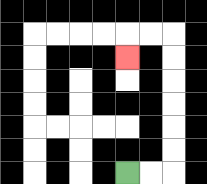{'start': '[5, 7]', 'end': '[5, 2]', 'path_directions': 'R,R,U,U,U,U,U,U,L,L,D', 'path_coordinates': '[[5, 7], [6, 7], [7, 7], [7, 6], [7, 5], [7, 4], [7, 3], [7, 2], [7, 1], [6, 1], [5, 1], [5, 2]]'}